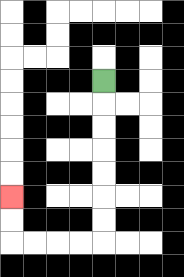{'start': '[4, 3]', 'end': '[0, 8]', 'path_directions': 'D,D,D,D,D,D,D,L,L,L,L,U,U', 'path_coordinates': '[[4, 3], [4, 4], [4, 5], [4, 6], [4, 7], [4, 8], [4, 9], [4, 10], [3, 10], [2, 10], [1, 10], [0, 10], [0, 9], [0, 8]]'}